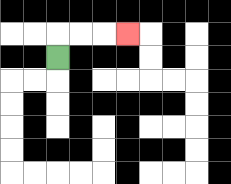{'start': '[2, 2]', 'end': '[5, 1]', 'path_directions': 'U,R,R,R', 'path_coordinates': '[[2, 2], [2, 1], [3, 1], [4, 1], [5, 1]]'}